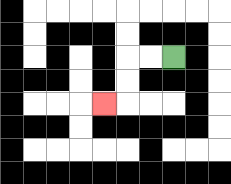{'start': '[7, 2]', 'end': '[4, 4]', 'path_directions': 'L,L,D,D,L', 'path_coordinates': '[[7, 2], [6, 2], [5, 2], [5, 3], [5, 4], [4, 4]]'}